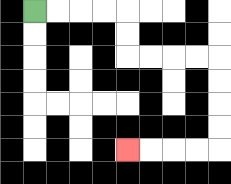{'start': '[1, 0]', 'end': '[5, 6]', 'path_directions': 'R,R,R,R,D,D,R,R,R,R,D,D,D,D,L,L,L,L', 'path_coordinates': '[[1, 0], [2, 0], [3, 0], [4, 0], [5, 0], [5, 1], [5, 2], [6, 2], [7, 2], [8, 2], [9, 2], [9, 3], [9, 4], [9, 5], [9, 6], [8, 6], [7, 6], [6, 6], [5, 6]]'}